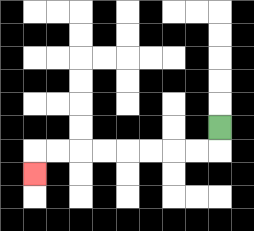{'start': '[9, 5]', 'end': '[1, 7]', 'path_directions': 'D,L,L,L,L,L,L,L,L,D', 'path_coordinates': '[[9, 5], [9, 6], [8, 6], [7, 6], [6, 6], [5, 6], [4, 6], [3, 6], [2, 6], [1, 6], [1, 7]]'}